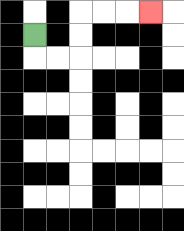{'start': '[1, 1]', 'end': '[6, 0]', 'path_directions': 'D,R,R,U,U,R,R,R', 'path_coordinates': '[[1, 1], [1, 2], [2, 2], [3, 2], [3, 1], [3, 0], [4, 0], [5, 0], [6, 0]]'}